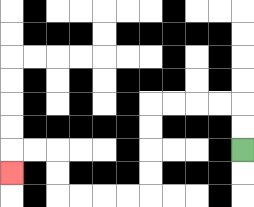{'start': '[10, 6]', 'end': '[0, 7]', 'path_directions': 'U,U,L,L,L,L,D,D,D,D,L,L,L,L,U,U,L,L,D', 'path_coordinates': '[[10, 6], [10, 5], [10, 4], [9, 4], [8, 4], [7, 4], [6, 4], [6, 5], [6, 6], [6, 7], [6, 8], [5, 8], [4, 8], [3, 8], [2, 8], [2, 7], [2, 6], [1, 6], [0, 6], [0, 7]]'}